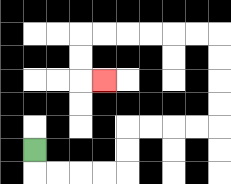{'start': '[1, 6]', 'end': '[4, 3]', 'path_directions': 'D,R,R,R,R,U,U,R,R,R,R,U,U,U,U,L,L,L,L,L,L,D,D,R', 'path_coordinates': '[[1, 6], [1, 7], [2, 7], [3, 7], [4, 7], [5, 7], [5, 6], [5, 5], [6, 5], [7, 5], [8, 5], [9, 5], [9, 4], [9, 3], [9, 2], [9, 1], [8, 1], [7, 1], [6, 1], [5, 1], [4, 1], [3, 1], [3, 2], [3, 3], [4, 3]]'}